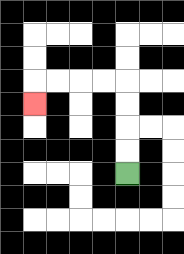{'start': '[5, 7]', 'end': '[1, 4]', 'path_directions': 'U,U,U,U,L,L,L,L,D', 'path_coordinates': '[[5, 7], [5, 6], [5, 5], [5, 4], [5, 3], [4, 3], [3, 3], [2, 3], [1, 3], [1, 4]]'}